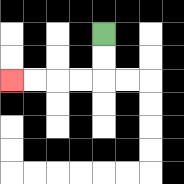{'start': '[4, 1]', 'end': '[0, 3]', 'path_directions': 'D,D,L,L,L,L', 'path_coordinates': '[[4, 1], [4, 2], [4, 3], [3, 3], [2, 3], [1, 3], [0, 3]]'}